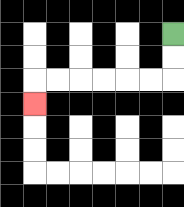{'start': '[7, 1]', 'end': '[1, 4]', 'path_directions': 'D,D,L,L,L,L,L,L,D', 'path_coordinates': '[[7, 1], [7, 2], [7, 3], [6, 3], [5, 3], [4, 3], [3, 3], [2, 3], [1, 3], [1, 4]]'}